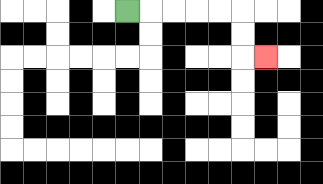{'start': '[5, 0]', 'end': '[11, 2]', 'path_directions': 'R,R,R,R,R,D,D,R', 'path_coordinates': '[[5, 0], [6, 0], [7, 0], [8, 0], [9, 0], [10, 0], [10, 1], [10, 2], [11, 2]]'}